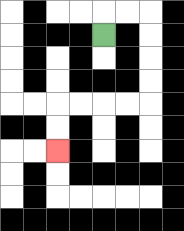{'start': '[4, 1]', 'end': '[2, 6]', 'path_directions': 'U,R,R,D,D,D,D,L,L,L,L,D,D', 'path_coordinates': '[[4, 1], [4, 0], [5, 0], [6, 0], [6, 1], [6, 2], [6, 3], [6, 4], [5, 4], [4, 4], [3, 4], [2, 4], [2, 5], [2, 6]]'}